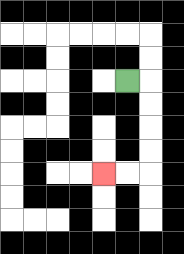{'start': '[5, 3]', 'end': '[4, 7]', 'path_directions': 'R,D,D,D,D,L,L', 'path_coordinates': '[[5, 3], [6, 3], [6, 4], [6, 5], [6, 6], [6, 7], [5, 7], [4, 7]]'}